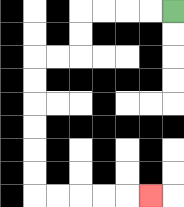{'start': '[7, 0]', 'end': '[6, 8]', 'path_directions': 'L,L,L,L,D,D,L,L,D,D,D,D,D,D,R,R,R,R,R', 'path_coordinates': '[[7, 0], [6, 0], [5, 0], [4, 0], [3, 0], [3, 1], [3, 2], [2, 2], [1, 2], [1, 3], [1, 4], [1, 5], [1, 6], [1, 7], [1, 8], [2, 8], [3, 8], [4, 8], [5, 8], [6, 8]]'}